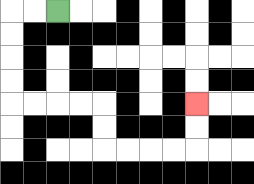{'start': '[2, 0]', 'end': '[8, 4]', 'path_directions': 'L,L,D,D,D,D,R,R,R,R,D,D,R,R,R,R,U,U', 'path_coordinates': '[[2, 0], [1, 0], [0, 0], [0, 1], [0, 2], [0, 3], [0, 4], [1, 4], [2, 4], [3, 4], [4, 4], [4, 5], [4, 6], [5, 6], [6, 6], [7, 6], [8, 6], [8, 5], [8, 4]]'}